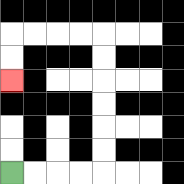{'start': '[0, 7]', 'end': '[0, 3]', 'path_directions': 'R,R,R,R,U,U,U,U,U,U,L,L,L,L,D,D', 'path_coordinates': '[[0, 7], [1, 7], [2, 7], [3, 7], [4, 7], [4, 6], [4, 5], [4, 4], [4, 3], [4, 2], [4, 1], [3, 1], [2, 1], [1, 1], [0, 1], [0, 2], [0, 3]]'}